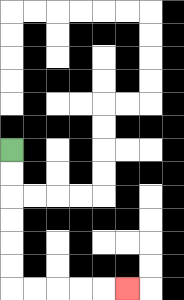{'start': '[0, 6]', 'end': '[5, 12]', 'path_directions': 'D,D,D,D,D,D,R,R,R,R,R', 'path_coordinates': '[[0, 6], [0, 7], [0, 8], [0, 9], [0, 10], [0, 11], [0, 12], [1, 12], [2, 12], [3, 12], [4, 12], [5, 12]]'}